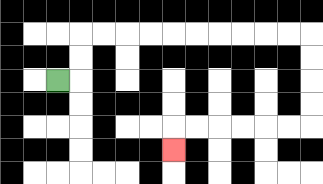{'start': '[2, 3]', 'end': '[7, 6]', 'path_directions': 'R,U,U,R,R,R,R,R,R,R,R,R,R,D,D,D,D,L,L,L,L,L,L,D', 'path_coordinates': '[[2, 3], [3, 3], [3, 2], [3, 1], [4, 1], [5, 1], [6, 1], [7, 1], [8, 1], [9, 1], [10, 1], [11, 1], [12, 1], [13, 1], [13, 2], [13, 3], [13, 4], [13, 5], [12, 5], [11, 5], [10, 5], [9, 5], [8, 5], [7, 5], [7, 6]]'}